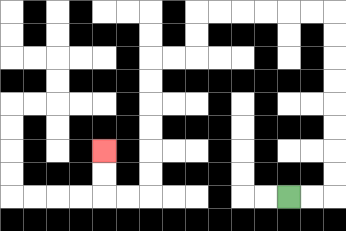{'start': '[12, 8]', 'end': '[4, 6]', 'path_directions': 'R,R,U,U,U,U,U,U,U,U,L,L,L,L,L,L,D,D,L,L,D,D,D,D,D,D,L,L,U,U', 'path_coordinates': '[[12, 8], [13, 8], [14, 8], [14, 7], [14, 6], [14, 5], [14, 4], [14, 3], [14, 2], [14, 1], [14, 0], [13, 0], [12, 0], [11, 0], [10, 0], [9, 0], [8, 0], [8, 1], [8, 2], [7, 2], [6, 2], [6, 3], [6, 4], [6, 5], [6, 6], [6, 7], [6, 8], [5, 8], [4, 8], [4, 7], [4, 6]]'}